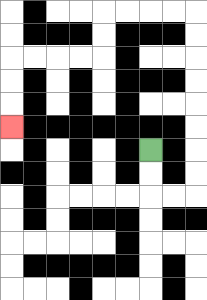{'start': '[6, 6]', 'end': '[0, 5]', 'path_directions': 'D,D,R,R,U,U,U,U,U,U,U,U,L,L,L,L,D,D,L,L,L,L,D,D,D', 'path_coordinates': '[[6, 6], [6, 7], [6, 8], [7, 8], [8, 8], [8, 7], [8, 6], [8, 5], [8, 4], [8, 3], [8, 2], [8, 1], [8, 0], [7, 0], [6, 0], [5, 0], [4, 0], [4, 1], [4, 2], [3, 2], [2, 2], [1, 2], [0, 2], [0, 3], [0, 4], [0, 5]]'}